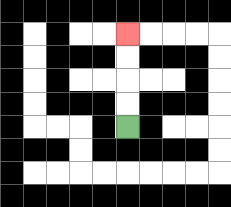{'start': '[5, 5]', 'end': '[5, 1]', 'path_directions': 'U,U,U,U', 'path_coordinates': '[[5, 5], [5, 4], [5, 3], [5, 2], [5, 1]]'}